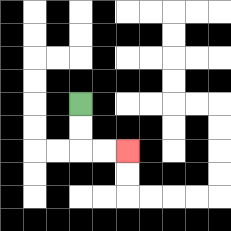{'start': '[3, 4]', 'end': '[5, 6]', 'path_directions': 'D,D,R,R', 'path_coordinates': '[[3, 4], [3, 5], [3, 6], [4, 6], [5, 6]]'}